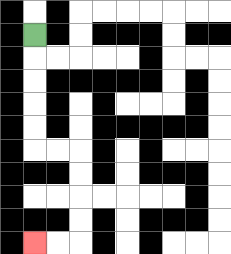{'start': '[1, 1]', 'end': '[1, 10]', 'path_directions': 'D,D,D,D,D,R,R,D,D,D,D,L,L', 'path_coordinates': '[[1, 1], [1, 2], [1, 3], [1, 4], [1, 5], [1, 6], [2, 6], [3, 6], [3, 7], [3, 8], [3, 9], [3, 10], [2, 10], [1, 10]]'}